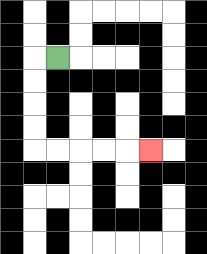{'start': '[2, 2]', 'end': '[6, 6]', 'path_directions': 'L,D,D,D,D,R,R,R,R,R', 'path_coordinates': '[[2, 2], [1, 2], [1, 3], [1, 4], [1, 5], [1, 6], [2, 6], [3, 6], [4, 6], [5, 6], [6, 6]]'}